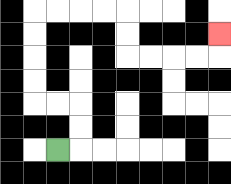{'start': '[2, 6]', 'end': '[9, 1]', 'path_directions': 'R,U,U,L,L,U,U,U,U,R,R,R,R,D,D,R,R,R,R,U', 'path_coordinates': '[[2, 6], [3, 6], [3, 5], [3, 4], [2, 4], [1, 4], [1, 3], [1, 2], [1, 1], [1, 0], [2, 0], [3, 0], [4, 0], [5, 0], [5, 1], [5, 2], [6, 2], [7, 2], [8, 2], [9, 2], [9, 1]]'}